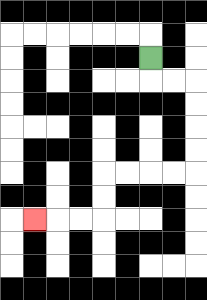{'start': '[6, 2]', 'end': '[1, 9]', 'path_directions': 'D,R,R,D,D,D,D,L,L,L,L,D,D,L,L,L', 'path_coordinates': '[[6, 2], [6, 3], [7, 3], [8, 3], [8, 4], [8, 5], [8, 6], [8, 7], [7, 7], [6, 7], [5, 7], [4, 7], [4, 8], [4, 9], [3, 9], [2, 9], [1, 9]]'}